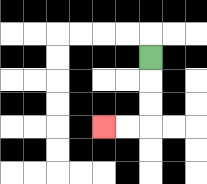{'start': '[6, 2]', 'end': '[4, 5]', 'path_directions': 'D,D,D,L,L', 'path_coordinates': '[[6, 2], [6, 3], [6, 4], [6, 5], [5, 5], [4, 5]]'}